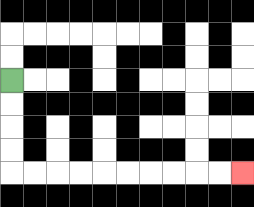{'start': '[0, 3]', 'end': '[10, 7]', 'path_directions': 'D,D,D,D,R,R,R,R,R,R,R,R,R,R', 'path_coordinates': '[[0, 3], [0, 4], [0, 5], [0, 6], [0, 7], [1, 7], [2, 7], [3, 7], [4, 7], [5, 7], [6, 7], [7, 7], [8, 7], [9, 7], [10, 7]]'}